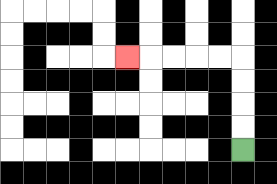{'start': '[10, 6]', 'end': '[5, 2]', 'path_directions': 'U,U,U,U,L,L,L,L,L', 'path_coordinates': '[[10, 6], [10, 5], [10, 4], [10, 3], [10, 2], [9, 2], [8, 2], [7, 2], [6, 2], [5, 2]]'}